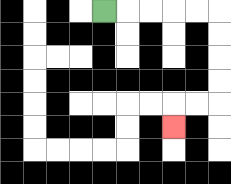{'start': '[4, 0]', 'end': '[7, 5]', 'path_directions': 'R,R,R,R,R,D,D,D,D,L,L,D', 'path_coordinates': '[[4, 0], [5, 0], [6, 0], [7, 0], [8, 0], [9, 0], [9, 1], [9, 2], [9, 3], [9, 4], [8, 4], [7, 4], [7, 5]]'}